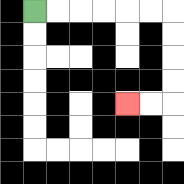{'start': '[1, 0]', 'end': '[5, 4]', 'path_directions': 'R,R,R,R,R,R,D,D,D,D,L,L', 'path_coordinates': '[[1, 0], [2, 0], [3, 0], [4, 0], [5, 0], [6, 0], [7, 0], [7, 1], [7, 2], [7, 3], [7, 4], [6, 4], [5, 4]]'}